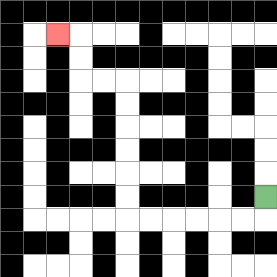{'start': '[11, 8]', 'end': '[2, 1]', 'path_directions': 'D,L,L,L,L,L,L,U,U,U,U,U,U,L,L,U,U,L', 'path_coordinates': '[[11, 8], [11, 9], [10, 9], [9, 9], [8, 9], [7, 9], [6, 9], [5, 9], [5, 8], [5, 7], [5, 6], [5, 5], [5, 4], [5, 3], [4, 3], [3, 3], [3, 2], [3, 1], [2, 1]]'}